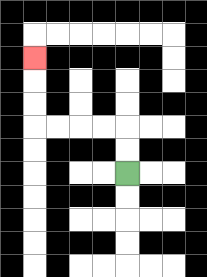{'start': '[5, 7]', 'end': '[1, 2]', 'path_directions': 'U,U,L,L,L,L,U,U,U', 'path_coordinates': '[[5, 7], [5, 6], [5, 5], [4, 5], [3, 5], [2, 5], [1, 5], [1, 4], [1, 3], [1, 2]]'}